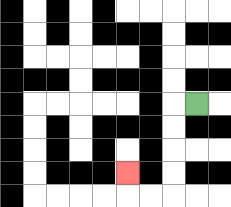{'start': '[8, 4]', 'end': '[5, 7]', 'path_directions': 'L,D,D,D,D,L,L,U', 'path_coordinates': '[[8, 4], [7, 4], [7, 5], [7, 6], [7, 7], [7, 8], [6, 8], [5, 8], [5, 7]]'}